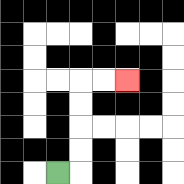{'start': '[2, 7]', 'end': '[5, 3]', 'path_directions': 'R,U,U,U,U,R,R', 'path_coordinates': '[[2, 7], [3, 7], [3, 6], [3, 5], [3, 4], [3, 3], [4, 3], [5, 3]]'}